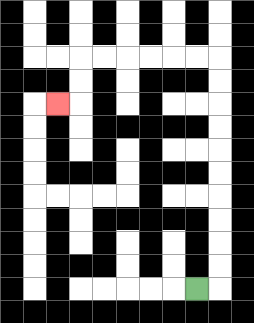{'start': '[8, 12]', 'end': '[2, 4]', 'path_directions': 'R,U,U,U,U,U,U,U,U,U,U,L,L,L,L,L,L,D,D,L', 'path_coordinates': '[[8, 12], [9, 12], [9, 11], [9, 10], [9, 9], [9, 8], [9, 7], [9, 6], [9, 5], [9, 4], [9, 3], [9, 2], [8, 2], [7, 2], [6, 2], [5, 2], [4, 2], [3, 2], [3, 3], [3, 4], [2, 4]]'}